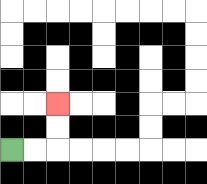{'start': '[0, 6]', 'end': '[2, 4]', 'path_directions': 'R,R,U,U', 'path_coordinates': '[[0, 6], [1, 6], [2, 6], [2, 5], [2, 4]]'}